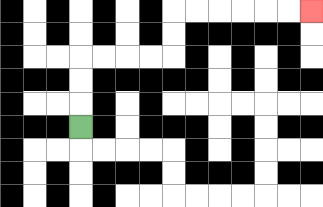{'start': '[3, 5]', 'end': '[13, 0]', 'path_directions': 'U,U,U,R,R,R,R,U,U,R,R,R,R,R,R', 'path_coordinates': '[[3, 5], [3, 4], [3, 3], [3, 2], [4, 2], [5, 2], [6, 2], [7, 2], [7, 1], [7, 0], [8, 0], [9, 0], [10, 0], [11, 0], [12, 0], [13, 0]]'}